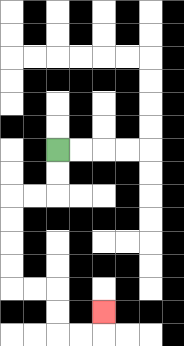{'start': '[2, 6]', 'end': '[4, 13]', 'path_directions': 'D,D,L,L,D,D,D,D,R,R,D,D,R,R,U', 'path_coordinates': '[[2, 6], [2, 7], [2, 8], [1, 8], [0, 8], [0, 9], [0, 10], [0, 11], [0, 12], [1, 12], [2, 12], [2, 13], [2, 14], [3, 14], [4, 14], [4, 13]]'}